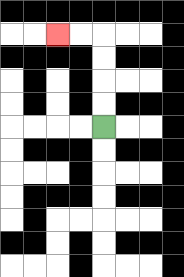{'start': '[4, 5]', 'end': '[2, 1]', 'path_directions': 'U,U,U,U,L,L', 'path_coordinates': '[[4, 5], [4, 4], [4, 3], [4, 2], [4, 1], [3, 1], [2, 1]]'}